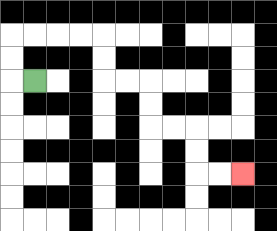{'start': '[1, 3]', 'end': '[10, 7]', 'path_directions': 'L,U,U,R,R,R,R,D,D,R,R,D,D,R,R,D,D,R,R', 'path_coordinates': '[[1, 3], [0, 3], [0, 2], [0, 1], [1, 1], [2, 1], [3, 1], [4, 1], [4, 2], [4, 3], [5, 3], [6, 3], [6, 4], [6, 5], [7, 5], [8, 5], [8, 6], [8, 7], [9, 7], [10, 7]]'}